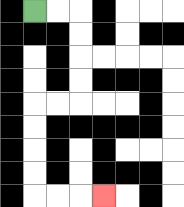{'start': '[1, 0]', 'end': '[4, 8]', 'path_directions': 'R,R,D,D,D,D,L,L,D,D,D,D,R,R,R', 'path_coordinates': '[[1, 0], [2, 0], [3, 0], [3, 1], [3, 2], [3, 3], [3, 4], [2, 4], [1, 4], [1, 5], [1, 6], [1, 7], [1, 8], [2, 8], [3, 8], [4, 8]]'}